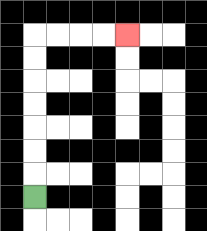{'start': '[1, 8]', 'end': '[5, 1]', 'path_directions': 'U,U,U,U,U,U,U,R,R,R,R', 'path_coordinates': '[[1, 8], [1, 7], [1, 6], [1, 5], [1, 4], [1, 3], [1, 2], [1, 1], [2, 1], [3, 1], [4, 1], [5, 1]]'}